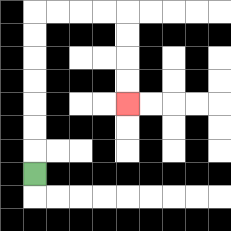{'start': '[1, 7]', 'end': '[5, 4]', 'path_directions': 'U,U,U,U,U,U,U,R,R,R,R,D,D,D,D', 'path_coordinates': '[[1, 7], [1, 6], [1, 5], [1, 4], [1, 3], [1, 2], [1, 1], [1, 0], [2, 0], [3, 0], [4, 0], [5, 0], [5, 1], [5, 2], [5, 3], [5, 4]]'}